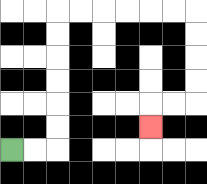{'start': '[0, 6]', 'end': '[6, 5]', 'path_directions': 'R,R,U,U,U,U,U,U,R,R,R,R,R,R,D,D,D,D,L,L,D', 'path_coordinates': '[[0, 6], [1, 6], [2, 6], [2, 5], [2, 4], [2, 3], [2, 2], [2, 1], [2, 0], [3, 0], [4, 0], [5, 0], [6, 0], [7, 0], [8, 0], [8, 1], [8, 2], [8, 3], [8, 4], [7, 4], [6, 4], [6, 5]]'}